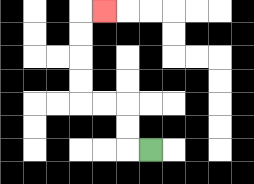{'start': '[6, 6]', 'end': '[4, 0]', 'path_directions': 'L,U,U,L,L,U,U,U,U,R', 'path_coordinates': '[[6, 6], [5, 6], [5, 5], [5, 4], [4, 4], [3, 4], [3, 3], [3, 2], [3, 1], [3, 0], [4, 0]]'}